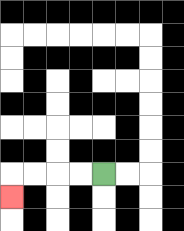{'start': '[4, 7]', 'end': '[0, 8]', 'path_directions': 'L,L,L,L,D', 'path_coordinates': '[[4, 7], [3, 7], [2, 7], [1, 7], [0, 7], [0, 8]]'}